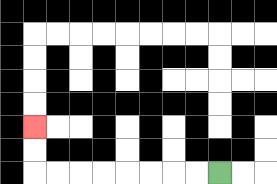{'start': '[9, 7]', 'end': '[1, 5]', 'path_directions': 'L,L,L,L,L,L,L,L,U,U', 'path_coordinates': '[[9, 7], [8, 7], [7, 7], [6, 7], [5, 7], [4, 7], [3, 7], [2, 7], [1, 7], [1, 6], [1, 5]]'}